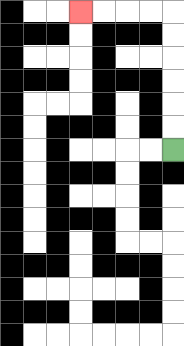{'start': '[7, 6]', 'end': '[3, 0]', 'path_directions': 'U,U,U,U,U,U,L,L,L,L', 'path_coordinates': '[[7, 6], [7, 5], [7, 4], [7, 3], [7, 2], [7, 1], [7, 0], [6, 0], [5, 0], [4, 0], [3, 0]]'}